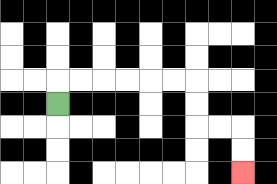{'start': '[2, 4]', 'end': '[10, 7]', 'path_directions': 'U,R,R,R,R,R,R,D,D,R,R,D,D', 'path_coordinates': '[[2, 4], [2, 3], [3, 3], [4, 3], [5, 3], [6, 3], [7, 3], [8, 3], [8, 4], [8, 5], [9, 5], [10, 5], [10, 6], [10, 7]]'}